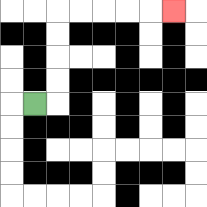{'start': '[1, 4]', 'end': '[7, 0]', 'path_directions': 'R,U,U,U,U,R,R,R,R,R', 'path_coordinates': '[[1, 4], [2, 4], [2, 3], [2, 2], [2, 1], [2, 0], [3, 0], [4, 0], [5, 0], [6, 0], [7, 0]]'}